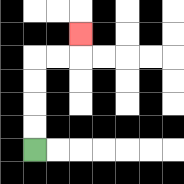{'start': '[1, 6]', 'end': '[3, 1]', 'path_directions': 'U,U,U,U,R,R,U', 'path_coordinates': '[[1, 6], [1, 5], [1, 4], [1, 3], [1, 2], [2, 2], [3, 2], [3, 1]]'}